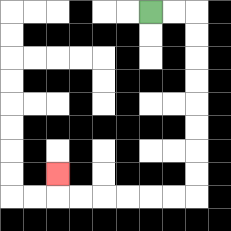{'start': '[6, 0]', 'end': '[2, 7]', 'path_directions': 'R,R,D,D,D,D,D,D,D,D,L,L,L,L,L,L,U', 'path_coordinates': '[[6, 0], [7, 0], [8, 0], [8, 1], [8, 2], [8, 3], [8, 4], [8, 5], [8, 6], [8, 7], [8, 8], [7, 8], [6, 8], [5, 8], [4, 8], [3, 8], [2, 8], [2, 7]]'}